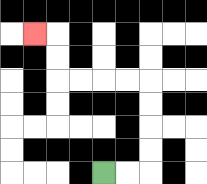{'start': '[4, 7]', 'end': '[1, 1]', 'path_directions': 'R,R,U,U,U,U,L,L,L,L,U,U,L', 'path_coordinates': '[[4, 7], [5, 7], [6, 7], [6, 6], [6, 5], [6, 4], [6, 3], [5, 3], [4, 3], [3, 3], [2, 3], [2, 2], [2, 1], [1, 1]]'}